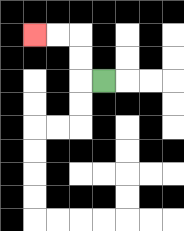{'start': '[4, 3]', 'end': '[1, 1]', 'path_directions': 'L,U,U,L,L', 'path_coordinates': '[[4, 3], [3, 3], [3, 2], [3, 1], [2, 1], [1, 1]]'}